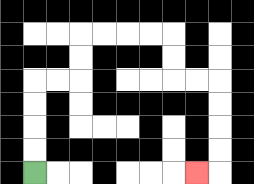{'start': '[1, 7]', 'end': '[8, 7]', 'path_directions': 'U,U,U,U,R,R,U,U,R,R,R,R,D,D,R,R,D,D,D,D,L', 'path_coordinates': '[[1, 7], [1, 6], [1, 5], [1, 4], [1, 3], [2, 3], [3, 3], [3, 2], [3, 1], [4, 1], [5, 1], [6, 1], [7, 1], [7, 2], [7, 3], [8, 3], [9, 3], [9, 4], [9, 5], [9, 6], [9, 7], [8, 7]]'}